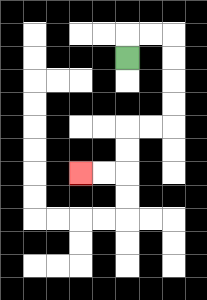{'start': '[5, 2]', 'end': '[3, 7]', 'path_directions': 'U,R,R,D,D,D,D,L,L,D,D,L,L', 'path_coordinates': '[[5, 2], [5, 1], [6, 1], [7, 1], [7, 2], [7, 3], [7, 4], [7, 5], [6, 5], [5, 5], [5, 6], [5, 7], [4, 7], [3, 7]]'}